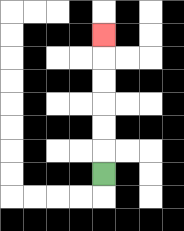{'start': '[4, 7]', 'end': '[4, 1]', 'path_directions': 'U,U,U,U,U,U', 'path_coordinates': '[[4, 7], [4, 6], [4, 5], [4, 4], [4, 3], [4, 2], [4, 1]]'}